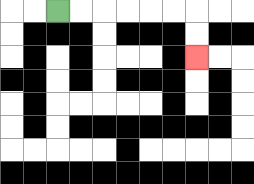{'start': '[2, 0]', 'end': '[8, 2]', 'path_directions': 'R,R,R,R,R,R,D,D', 'path_coordinates': '[[2, 0], [3, 0], [4, 0], [5, 0], [6, 0], [7, 0], [8, 0], [8, 1], [8, 2]]'}